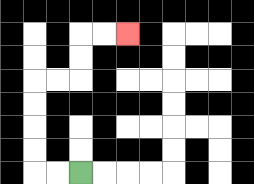{'start': '[3, 7]', 'end': '[5, 1]', 'path_directions': 'L,L,U,U,U,U,R,R,U,U,R,R', 'path_coordinates': '[[3, 7], [2, 7], [1, 7], [1, 6], [1, 5], [1, 4], [1, 3], [2, 3], [3, 3], [3, 2], [3, 1], [4, 1], [5, 1]]'}